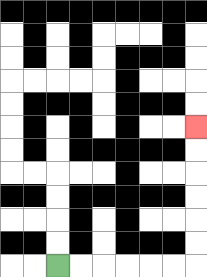{'start': '[2, 11]', 'end': '[8, 5]', 'path_directions': 'R,R,R,R,R,R,U,U,U,U,U,U', 'path_coordinates': '[[2, 11], [3, 11], [4, 11], [5, 11], [6, 11], [7, 11], [8, 11], [8, 10], [8, 9], [8, 8], [8, 7], [8, 6], [8, 5]]'}